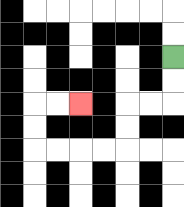{'start': '[7, 2]', 'end': '[3, 4]', 'path_directions': 'D,D,L,L,D,D,L,L,L,L,U,U,R,R', 'path_coordinates': '[[7, 2], [7, 3], [7, 4], [6, 4], [5, 4], [5, 5], [5, 6], [4, 6], [3, 6], [2, 6], [1, 6], [1, 5], [1, 4], [2, 4], [3, 4]]'}